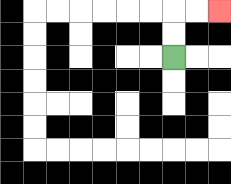{'start': '[7, 2]', 'end': '[9, 0]', 'path_directions': 'U,U,R,R', 'path_coordinates': '[[7, 2], [7, 1], [7, 0], [8, 0], [9, 0]]'}